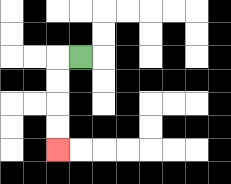{'start': '[3, 2]', 'end': '[2, 6]', 'path_directions': 'L,D,D,D,D', 'path_coordinates': '[[3, 2], [2, 2], [2, 3], [2, 4], [2, 5], [2, 6]]'}